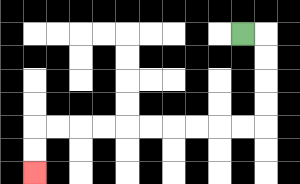{'start': '[10, 1]', 'end': '[1, 7]', 'path_directions': 'R,D,D,D,D,L,L,L,L,L,L,L,L,L,L,D,D', 'path_coordinates': '[[10, 1], [11, 1], [11, 2], [11, 3], [11, 4], [11, 5], [10, 5], [9, 5], [8, 5], [7, 5], [6, 5], [5, 5], [4, 5], [3, 5], [2, 5], [1, 5], [1, 6], [1, 7]]'}